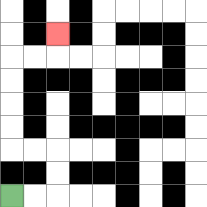{'start': '[0, 8]', 'end': '[2, 1]', 'path_directions': 'R,R,U,U,L,L,U,U,U,U,R,R,U', 'path_coordinates': '[[0, 8], [1, 8], [2, 8], [2, 7], [2, 6], [1, 6], [0, 6], [0, 5], [0, 4], [0, 3], [0, 2], [1, 2], [2, 2], [2, 1]]'}